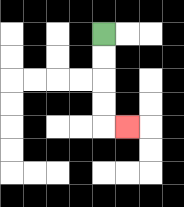{'start': '[4, 1]', 'end': '[5, 5]', 'path_directions': 'D,D,D,D,R', 'path_coordinates': '[[4, 1], [4, 2], [4, 3], [4, 4], [4, 5], [5, 5]]'}